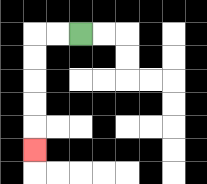{'start': '[3, 1]', 'end': '[1, 6]', 'path_directions': 'L,L,D,D,D,D,D', 'path_coordinates': '[[3, 1], [2, 1], [1, 1], [1, 2], [1, 3], [1, 4], [1, 5], [1, 6]]'}